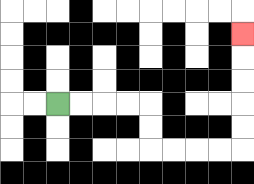{'start': '[2, 4]', 'end': '[10, 1]', 'path_directions': 'R,R,R,R,D,D,R,R,R,R,U,U,U,U,U', 'path_coordinates': '[[2, 4], [3, 4], [4, 4], [5, 4], [6, 4], [6, 5], [6, 6], [7, 6], [8, 6], [9, 6], [10, 6], [10, 5], [10, 4], [10, 3], [10, 2], [10, 1]]'}